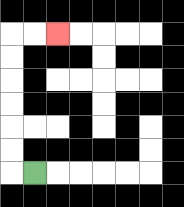{'start': '[1, 7]', 'end': '[2, 1]', 'path_directions': 'L,U,U,U,U,U,U,R,R', 'path_coordinates': '[[1, 7], [0, 7], [0, 6], [0, 5], [0, 4], [0, 3], [0, 2], [0, 1], [1, 1], [2, 1]]'}